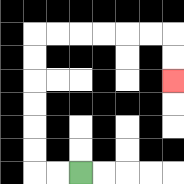{'start': '[3, 7]', 'end': '[7, 3]', 'path_directions': 'L,L,U,U,U,U,U,U,R,R,R,R,R,R,D,D', 'path_coordinates': '[[3, 7], [2, 7], [1, 7], [1, 6], [1, 5], [1, 4], [1, 3], [1, 2], [1, 1], [2, 1], [3, 1], [4, 1], [5, 1], [6, 1], [7, 1], [7, 2], [7, 3]]'}